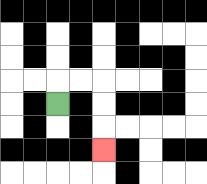{'start': '[2, 4]', 'end': '[4, 6]', 'path_directions': 'U,R,R,D,D,D', 'path_coordinates': '[[2, 4], [2, 3], [3, 3], [4, 3], [4, 4], [4, 5], [4, 6]]'}